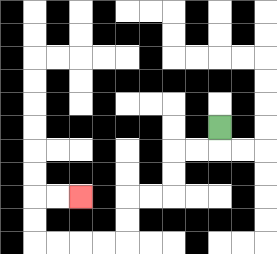{'start': '[9, 5]', 'end': '[3, 8]', 'path_directions': 'D,L,L,D,D,L,L,D,D,L,L,L,L,U,U,R,R', 'path_coordinates': '[[9, 5], [9, 6], [8, 6], [7, 6], [7, 7], [7, 8], [6, 8], [5, 8], [5, 9], [5, 10], [4, 10], [3, 10], [2, 10], [1, 10], [1, 9], [1, 8], [2, 8], [3, 8]]'}